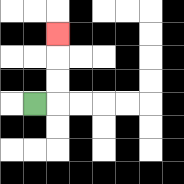{'start': '[1, 4]', 'end': '[2, 1]', 'path_directions': 'R,U,U,U', 'path_coordinates': '[[1, 4], [2, 4], [2, 3], [2, 2], [2, 1]]'}